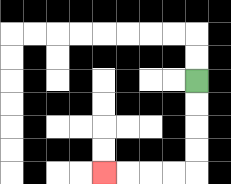{'start': '[8, 3]', 'end': '[4, 7]', 'path_directions': 'D,D,D,D,L,L,L,L', 'path_coordinates': '[[8, 3], [8, 4], [8, 5], [8, 6], [8, 7], [7, 7], [6, 7], [5, 7], [4, 7]]'}